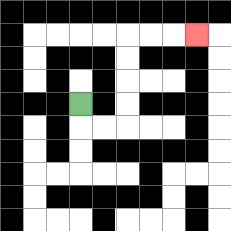{'start': '[3, 4]', 'end': '[8, 1]', 'path_directions': 'D,R,R,U,U,U,U,R,R,R', 'path_coordinates': '[[3, 4], [3, 5], [4, 5], [5, 5], [5, 4], [5, 3], [5, 2], [5, 1], [6, 1], [7, 1], [8, 1]]'}